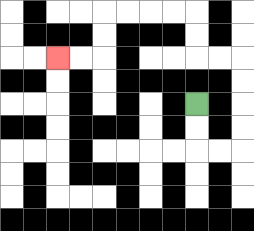{'start': '[8, 4]', 'end': '[2, 2]', 'path_directions': 'D,D,R,R,U,U,U,U,L,L,U,U,L,L,L,L,D,D,L,L', 'path_coordinates': '[[8, 4], [8, 5], [8, 6], [9, 6], [10, 6], [10, 5], [10, 4], [10, 3], [10, 2], [9, 2], [8, 2], [8, 1], [8, 0], [7, 0], [6, 0], [5, 0], [4, 0], [4, 1], [4, 2], [3, 2], [2, 2]]'}